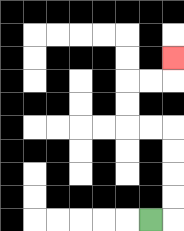{'start': '[6, 9]', 'end': '[7, 2]', 'path_directions': 'R,U,U,U,U,L,L,U,U,R,R,U', 'path_coordinates': '[[6, 9], [7, 9], [7, 8], [7, 7], [7, 6], [7, 5], [6, 5], [5, 5], [5, 4], [5, 3], [6, 3], [7, 3], [7, 2]]'}